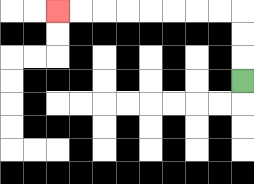{'start': '[10, 3]', 'end': '[2, 0]', 'path_directions': 'U,U,U,L,L,L,L,L,L,L,L', 'path_coordinates': '[[10, 3], [10, 2], [10, 1], [10, 0], [9, 0], [8, 0], [7, 0], [6, 0], [5, 0], [4, 0], [3, 0], [2, 0]]'}